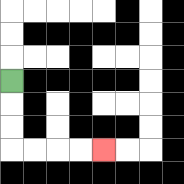{'start': '[0, 3]', 'end': '[4, 6]', 'path_directions': 'D,D,D,R,R,R,R', 'path_coordinates': '[[0, 3], [0, 4], [0, 5], [0, 6], [1, 6], [2, 6], [3, 6], [4, 6]]'}